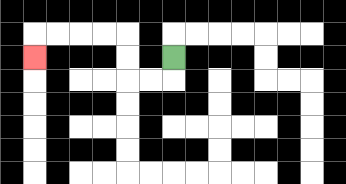{'start': '[7, 2]', 'end': '[1, 2]', 'path_directions': 'D,L,L,U,U,L,L,L,L,D', 'path_coordinates': '[[7, 2], [7, 3], [6, 3], [5, 3], [5, 2], [5, 1], [4, 1], [3, 1], [2, 1], [1, 1], [1, 2]]'}